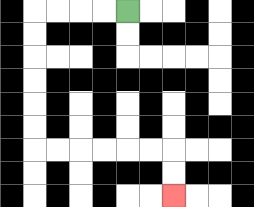{'start': '[5, 0]', 'end': '[7, 8]', 'path_directions': 'L,L,L,L,D,D,D,D,D,D,R,R,R,R,R,R,D,D', 'path_coordinates': '[[5, 0], [4, 0], [3, 0], [2, 0], [1, 0], [1, 1], [1, 2], [1, 3], [1, 4], [1, 5], [1, 6], [2, 6], [3, 6], [4, 6], [5, 6], [6, 6], [7, 6], [7, 7], [7, 8]]'}